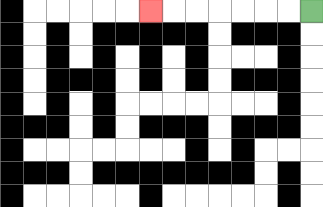{'start': '[13, 0]', 'end': '[6, 0]', 'path_directions': 'L,L,L,L,L,L,L', 'path_coordinates': '[[13, 0], [12, 0], [11, 0], [10, 0], [9, 0], [8, 0], [7, 0], [6, 0]]'}